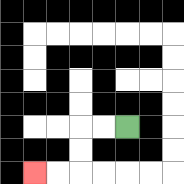{'start': '[5, 5]', 'end': '[1, 7]', 'path_directions': 'L,L,D,D,L,L', 'path_coordinates': '[[5, 5], [4, 5], [3, 5], [3, 6], [3, 7], [2, 7], [1, 7]]'}